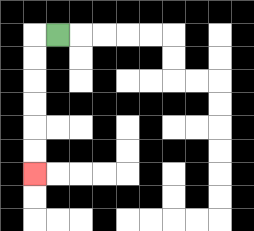{'start': '[2, 1]', 'end': '[1, 7]', 'path_directions': 'L,D,D,D,D,D,D', 'path_coordinates': '[[2, 1], [1, 1], [1, 2], [1, 3], [1, 4], [1, 5], [1, 6], [1, 7]]'}